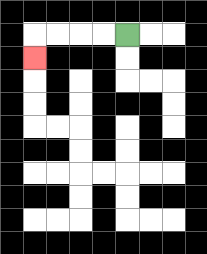{'start': '[5, 1]', 'end': '[1, 2]', 'path_directions': 'L,L,L,L,D', 'path_coordinates': '[[5, 1], [4, 1], [3, 1], [2, 1], [1, 1], [1, 2]]'}